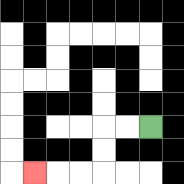{'start': '[6, 5]', 'end': '[1, 7]', 'path_directions': 'L,L,D,D,L,L,L', 'path_coordinates': '[[6, 5], [5, 5], [4, 5], [4, 6], [4, 7], [3, 7], [2, 7], [1, 7]]'}